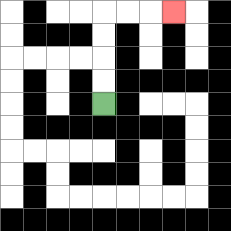{'start': '[4, 4]', 'end': '[7, 0]', 'path_directions': 'U,U,U,U,R,R,R', 'path_coordinates': '[[4, 4], [4, 3], [4, 2], [4, 1], [4, 0], [5, 0], [6, 0], [7, 0]]'}